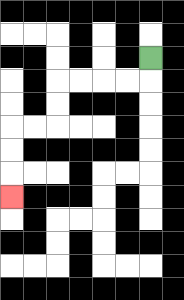{'start': '[6, 2]', 'end': '[0, 8]', 'path_directions': 'D,L,L,L,L,D,D,L,L,D,D,D', 'path_coordinates': '[[6, 2], [6, 3], [5, 3], [4, 3], [3, 3], [2, 3], [2, 4], [2, 5], [1, 5], [0, 5], [0, 6], [0, 7], [0, 8]]'}